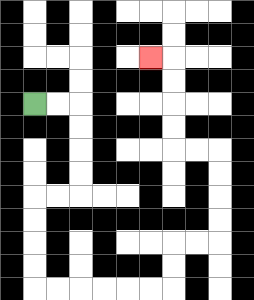{'start': '[1, 4]', 'end': '[6, 2]', 'path_directions': 'R,R,D,D,D,D,L,L,D,D,D,D,R,R,R,R,R,R,U,U,R,R,U,U,U,U,L,L,U,U,U,U,L', 'path_coordinates': '[[1, 4], [2, 4], [3, 4], [3, 5], [3, 6], [3, 7], [3, 8], [2, 8], [1, 8], [1, 9], [1, 10], [1, 11], [1, 12], [2, 12], [3, 12], [4, 12], [5, 12], [6, 12], [7, 12], [7, 11], [7, 10], [8, 10], [9, 10], [9, 9], [9, 8], [9, 7], [9, 6], [8, 6], [7, 6], [7, 5], [7, 4], [7, 3], [7, 2], [6, 2]]'}